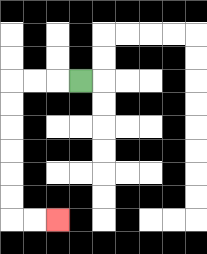{'start': '[3, 3]', 'end': '[2, 9]', 'path_directions': 'L,L,L,D,D,D,D,D,D,R,R', 'path_coordinates': '[[3, 3], [2, 3], [1, 3], [0, 3], [0, 4], [0, 5], [0, 6], [0, 7], [0, 8], [0, 9], [1, 9], [2, 9]]'}